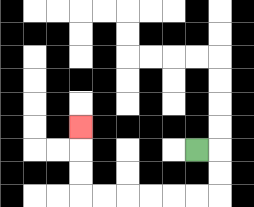{'start': '[8, 6]', 'end': '[3, 5]', 'path_directions': 'R,D,D,L,L,L,L,L,L,U,U,U', 'path_coordinates': '[[8, 6], [9, 6], [9, 7], [9, 8], [8, 8], [7, 8], [6, 8], [5, 8], [4, 8], [3, 8], [3, 7], [3, 6], [3, 5]]'}